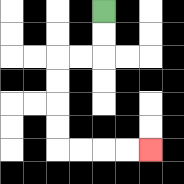{'start': '[4, 0]', 'end': '[6, 6]', 'path_directions': 'D,D,L,L,D,D,D,D,R,R,R,R', 'path_coordinates': '[[4, 0], [4, 1], [4, 2], [3, 2], [2, 2], [2, 3], [2, 4], [2, 5], [2, 6], [3, 6], [4, 6], [5, 6], [6, 6]]'}